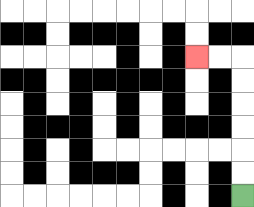{'start': '[10, 8]', 'end': '[8, 2]', 'path_directions': 'U,U,U,U,U,U,L,L', 'path_coordinates': '[[10, 8], [10, 7], [10, 6], [10, 5], [10, 4], [10, 3], [10, 2], [9, 2], [8, 2]]'}